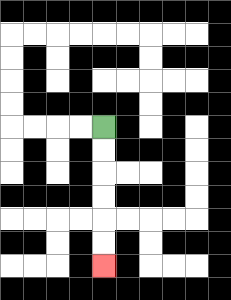{'start': '[4, 5]', 'end': '[4, 11]', 'path_directions': 'D,D,D,D,D,D', 'path_coordinates': '[[4, 5], [4, 6], [4, 7], [4, 8], [4, 9], [4, 10], [4, 11]]'}